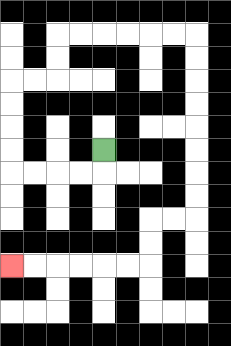{'start': '[4, 6]', 'end': '[0, 11]', 'path_directions': 'D,L,L,L,L,U,U,U,U,R,R,U,U,R,R,R,R,R,R,D,D,D,D,D,D,D,D,L,L,D,D,L,L,L,L,L,L', 'path_coordinates': '[[4, 6], [4, 7], [3, 7], [2, 7], [1, 7], [0, 7], [0, 6], [0, 5], [0, 4], [0, 3], [1, 3], [2, 3], [2, 2], [2, 1], [3, 1], [4, 1], [5, 1], [6, 1], [7, 1], [8, 1], [8, 2], [8, 3], [8, 4], [8, 5], [8, 6], [8, 7], [8, 8], [8, 9], [7, 9], [6, 9], [6, 10], [6, 11], [5, 11], [4, 11], [3, 11], [2, 11], [1, 11], [0, 11]]'}